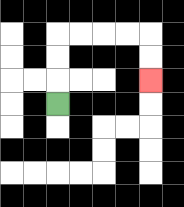{'start': '[2, 4]', 'end': '[6, 3]', 'path_directions': 'U,U,U,R,R,R,R,D,D', 'path_coordinates': '[[2, 4], [2, 3], [2, 2], [2, 1], [3, 1], [4, 1], [5, 1], [6, 1], [6, 2], [6, 3]]'}